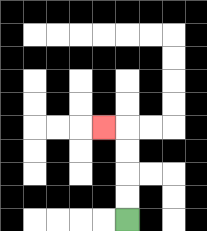{'start': '[5, 9]', 'end': '[4, 5]', 'path_directions': 'U,U,U,U,L', 'path_coordinates': '[[5, 9], [5, 8], [5, 7], [5, 6], [5, 5], [4, 5]]'}